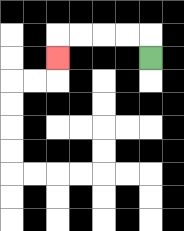{'start': '[6, 2]', 'end': '[2, 2]', 'path_directions': 'U,L,L,L,L,D', 'path_coordinates': '[[6, 2], [6, 1], [5, 1], [4, 1], [3, 1], [2, 1], [2, 2]]'}